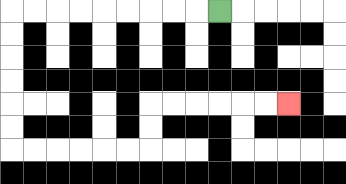{'start': '[9, 0]', 'end': '[12, 4]', 'path_directions': 'L,L,L,L,L,L,L,L,L,D,D,D,D,D,D,R,R,R,R,R,R,U,U,R,R,R,R,R,R', 'path_coordinates': '[[9, 0], [8, 0], [7, 0], [6, 0], [5, 0], [4, 0], [3, 0], [2, 0], [1, 0], [0, 0], [0, 1], [0, 2], [0, 3], [0, 4], [0, 5], [0, 6], [1, 6], [2, 6], [3, 6], [4, 6], [5, 6], [6, 6], [6, 5], [6, 4], [7, 4], [8, 4], [9, 4], [10, 4], [11, 4], [12, 4]]'}